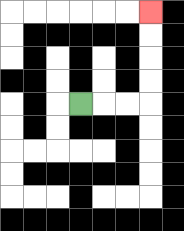{'start': '[3, 4]', 'end': '[6, 0]', 'path_directions': 'R,R,R,U,U,U,U', 'path_coordinates': '[[3, 4], [4, 4], [5, 4], [6, 4], [6, 3], [6, 2], [6, 1], [6, 0]]'}